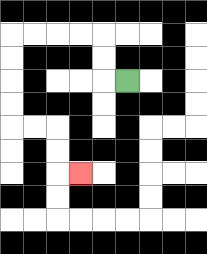{'start': '[5, 3]', 'end': '[3, 7]', 'path_directions': 'L,U,U,L,L,L,L,D,D,D,D,R,R,D,D,R', 'path_coordinates': '[[5, 3], [4, 3], [4, 2], [4, 1], [3, 1], [2, 1], [1, 1], [0, 1], [0, 2], [0, 3], [0, 4], [0, 5], [1, 5], [2, 5], [2, 6], [2, 7], [3, 7]]'}